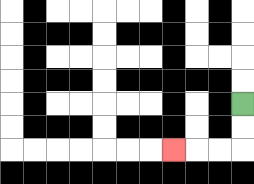{'start': '[10, 4]', 'end': '[7, 6]', 'path_directions': 'D,D,L,L,L', 'path_coordinates': '[[10, 4], [10, 5], [10, 6], [9, 6], [8, 6], [7, 6]]'}